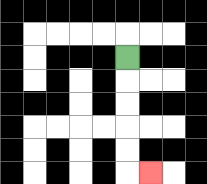{'start': '[5, 2]', 'end': '[6, 7]', 'path_directions': 'D,D,D,D,D,R', 'path_coordinates': '[[5, 2], [5, 3], [5, 4], [5, 5], [5, 6], [5, 7], [6, 7]]'}